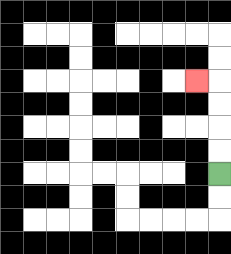{'start': '[9, 7]', 'end': '[8, 3]', 'path_directions': 'U,U,U,U,L', 'path_coordinates': '[[9, 7], [9, 6], [9, 5], [9, 4], [9, 3], [8, 3]]'}